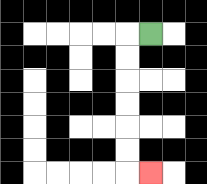{'start': '[6, 1]', 'end': '[6, 7]', 'path_directions': 'L,D,D,D,D,D,D,R', 'path_coordinates': '[[6, 1], [5, 1], [5, 2], [5, 3], [5, 4], [5, 5], [5, 6], [5, 7], [6, 7]]'}